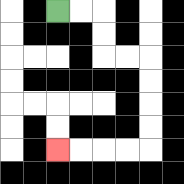{'start': '[2, 0]', 'end': '[2, 6]', 'path_directions': 'R,R,D,D,R,R,D,D,D,D,L,L,L,L', 'path_coordinates': '[[2, 0], [3, 0], [4, 0], [4, 1], [4, 2], [5, 2], [6, 2], [6, 3], [6, 4], [6, 5], [6, 6], [5, 6], [4, 6], [3, 6], [2, 6]]'}